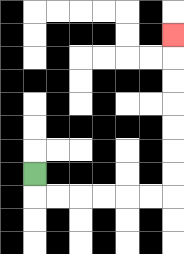{'start': '[1, 7]', 'end': '[7, 1]', 'path_directions': 'D,R,R,R,R,R,R,U,U,U,U,U,U,U', 'path_coordinates': '[[1, 7], [1, 8], [2, 8], [3, 8], [4, 8], [5, 8], [6, 8], [7, 8], [7, 7], [7, 6], [7, 5], [7, 4], [7, 3], [7, 2], [7, 1]]'}